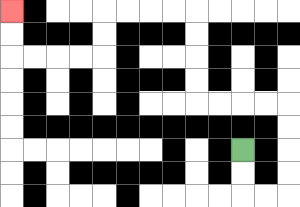{'start': '[10, 6]', 'end': '[0, 0]', 'path_directions': 'D,D,R,R,U,U,U,U,L,L,L,L,U,U,U,U,L,L,L,L,D,D,L,L,L,L,U,U', 'path_coordinates': '[[10, 6], [10, 7], [10, 8], [11, 8], [12, 8], [12, 7], [12, 6], [12, 5], [12, 4], [11, 4], [10, 4], [9, 4], [8, 4], [8, 3], [8, 2], [8, 1], [8, 0], [7, 0], [6, 0], [5, 0], [4, 0], [4, 1], [4, 2], [3, 2], [2, 2], [1, 2], [0, 2], [0, 1], [0, 0]]'}